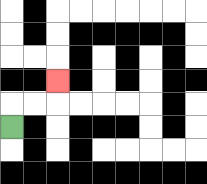{'start': '[0, 5]', 'end': '[2, 3]', 'path_directions': 'U,R,R,U', 'path_coordinates': '[[0, 5], [0, 4], [1, 4], [2, 4], [2, 3]]'}